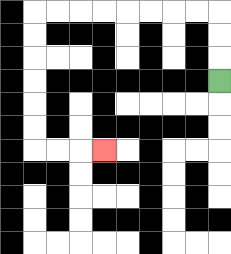{'start': '[9, 3]', 'end': '[4, 6]', 'path_directions': 'U,U,U,L,L,L,L,L,L,L,L,D,D,D,D,D,D,R,R,R', 'path_coordinates': '[[9, 3], [9, 2], [9, 1], [9, 0], [8, 0], [7, 0], [6, 0], [5, 0], [4, 0], [3, 0], [2, 0], [1, 0], [1, 1], [1, 2], [1, 3], [1, 4], [1, 5], [1, 6], [2, 6], [3, 6], [4, 6]]'}